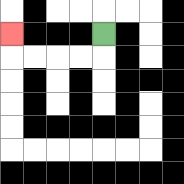{'start': '[4, 1]', 'end': '[0, 1]', 'path_directions': 'D,L,L,L,L,U', 'path_coordinates': '[[4, 1], [4, 2], [3, 2], [2, 2], [1, 2], [0, 2], [0, 1]]'}